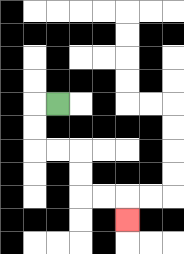{'start': '[2, 4]', 'end': '[5, 9]', 'path_directions': 'L,D,D,R,R,D,D,R,R,D', 'path_coordinates': '[[2, 4], [1, 4], [1, 5], [1, 6], [2, 6], [3, 6], [3, 7], [3, 8], [4, 8], [5, 8], [5, 9]]'}